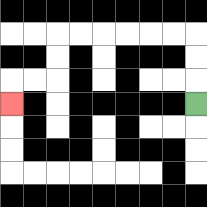{'start': '[8, 4]', 'end': '[0, 4]', 'path_directions': 'U,U,U,L,L,L,L,L,L,D,D,L,L,D', 'path_coordinates': '[[8, 4], [8, 3], [8, 2], [8, 1], [7, 1], [6, 1], [5, 1], [4, 1], [3, 1], [2, 1], [2, 2], [2, 3], [1, 3], [0, 3], [0, 4]]'}